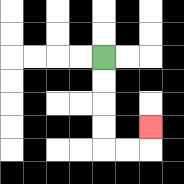{'start': '[4, 2]', 'end': '[6, 5]', 'path_directions': 'D,D,D,D,R,R,U', 'path_coordinates': '[[4, 2], [4, 3], [4, 4], [4, 5], [4, 6], [5, 6], [6, 6], [6, 5]]'}